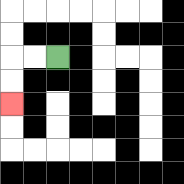{'start': '[2, 2]', 'end': '[0, 4]', 'path_directions': 'L,L,D,D', 'path_coordinates': '[[2, 2], [1, 2], [0, 2], [0, 3], [0, 4]]'}